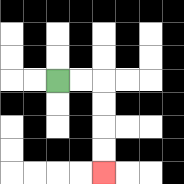{'start': '[2, 3]', 'end': '[4, 7]', 'path_directions': 'R,R,D,D,D,D', 'path_coordinates': '[[2, 3], [3, 3], [4, 3], [4, 4], [4, 5], [4, 6], [4, 7]]'}